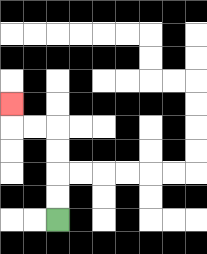{'start': '[2, 9]', 'end': '[0, 4]', 'path_directions': 'U,U,U,U,L,L,U', 'path_coordinates': '[[2, 9], [2, 8], [2, 7], [2, 6], [2, 5], [1, 5], [0, 5], [0, 4]]'}